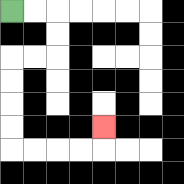{'start': '[0, 0]', 'end': '[4, 5]', 'path_directions': 'R,R,D,D,L,L,D,D,D,D,R,R,R,R,U', 'path_coordinates': '[[0, 0], [1, 0], [2, 0], [2, 1], [2, 2], [1, 2], [0, 2], [0, 3], [0, 4], [0, 5], [0, 6], [1, 6], [2, 6], [3, 6], [4, 6], [4, 5]]'}